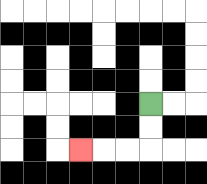{'start': '[6, 4]', 'end': '[3, 6]', 'path_directions': 'D,D,L,L,L', 'path_coordinates': '[[6, 4], [6, 5], [6, 6], [5, 6], [4, 6], [3, 6]]'}